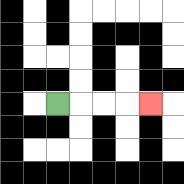{'start': '[2, 4]', 'end': '[6, 4]', 'path_directions': 'R,R,R,R', 'path_coordinates': '[[2, 4], [3, 4], [4, 4], [5, 4], [6, 4]]'}